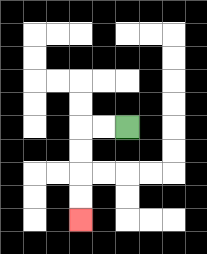{'start': '[5, 5]', 'end': '[3, 9]', 'path_directions': 'L,L,D,D,D,D', 'path_coordinates': '[[5, 5], [4, 5], [3, 5], [3, 6], [3, 7], [3, 8], [3, 9]]'}